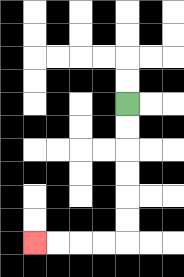{'start': '[5, 4]', 'end': '[1, 10]', 'path_directions': 'D,D,D,D,D,D,L,L,L,L', 'path_coordinates': '[[5, 4], [5, 5], [5, 6], [5, 7], [5, 8], [5, 9], [5, 10], [4, 10], [3, 10], [2, 10], [1, 10]]'}